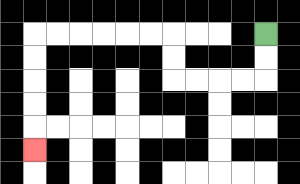{'start': '[11, 1]', 'end': '[1, 6]', 'path_directions': 'D,D,L,L,L,L,U,U,L,L,L,L,L,L,D,D,D,D,D', 'path_coordinates': '[[11, 1], [11, 2], [11, 3], [10, 3], [9, 3], [8, 3], [7, 3], [7, 2], [7, 1], [6, 1], [5, 1], [4, 1], [3, 1], [2, 1], [1, 1], [1, 2], [1, 3], [1, 4], [1, 5], [1, 6]]'}